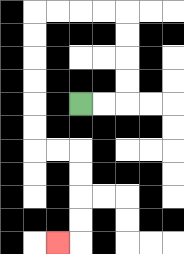{'start': '[3, 4]', 'end': '[2, 10]', 'path_directions': 'R,R,U,U,U,U,L,L,L,L,D,D,D,D,D,D,R,R,D,D,D,D,L', 'path_coordinates': '[[3, 4], [4, 4], [5, 4], [5, 3], [5, 2], [5, 1], [5, 0], [4, 0], [3, 0], [2, 0], [1, 0], [1, 1], [1, 2], [1, 3], [1, 4], [1, 5], [1, 6], [2, 6], [3, 6], [3, 7], [3, 8], [3, 9], [3, 10], [2, 10]]'}